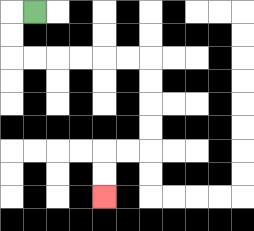{'start': '[1, 0]', 'end': '[4, 8]', 'path_directions': 'L,D,D,R,R,R,R,R,R,D,D,D,D,L,L,D,D', 'path_coordinates': '[[1, 0], [0, 0], [0, 1], [0, 2], [1, 2], [2, 2], [3, 2], [4, 2], [5, 2], [6, 2], [6, 3], [6, 4], [6, 5], [6, 6], [5, 6], [4, 6], [4, 7], [4, 8]]'}